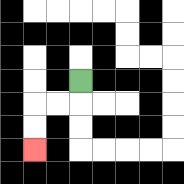{'start': '[3, 3]', 'end': '[1, 6]', 'path_directions': 'D,L,L,D,D', 'path_coordinates': '[[3, 3], [3, 4], [2, 4], [1, 4], [1, 5], [1, 6]]'}